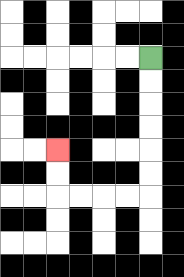{'start': '[6, 2]', 'end': '[2, 6]', 'path_directions': 'D,D,D,D,D,D,L,L,L,L,U,U', 'path_coordinates': '[[6, 2], [6, 3], [6, 4], [6, 5], [6, 6], [6, 7], [6, 8], [5, 8], [4, 8], [3, 8], [2, 8], [2, 7], [2, 6]]'}